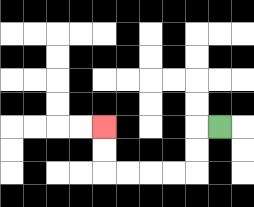{'start': '[9, 5]', 'end': '[4, 5]', 'path_directions': 'L,D,D,L,L,L,L,U,U', 'path_coordinates': '[[9, 5], [8, 5], [8, 6], [8, 7], [7, 7], [6, 7], [5, 7], [4, 7], [4, 6], [4, 5]]'}